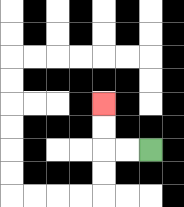{'start': '[6, 6]', 'end': '[4, 4]', 'path_directions': 'L,L,U,U', 'path_coordinates': '[[6, 6], [5, 6], [4, 6], [4, 5], [4, 4]]'}